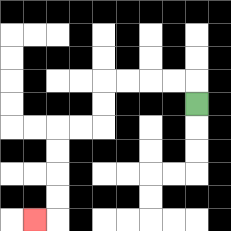{'start': '[8, 4]', 'end': '[1, 9]', 'path_directions': 'U,L,L,L,L,D,D,L,L,D,D,D,D,L', 'path_coordinates': '[[8, 4], [8, 3], [7, 3], [6, 3], [5, 3], [4, 3], [4, 4], [4, 5], [3, 5], [2, 5], [2, 6], [2, 7], [2, 8], [2, 9], [1, 9]]'}